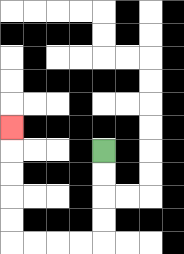{'start': '[4, 6]', 'end': '[0, 5]', 'path_directions': 'D,D,D,D,L,L,L,L,U,U,U,U,U', 'path_coordinates': '[[4, 6], [4, 7], [4, 8], [4, 9], [4, 10], [3, 10], [2, 10], [1, 10], [0, 10], [0, 9], [0, 8], [0, 7], [0, 6], [0, 5]]'}